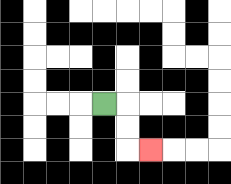{'start': '[4, 4]', 'end': '[6, 6]', 'path_directions': 'R,D,D,R', 'path_coordinates': '[[4, 4], [5, 4], [5, 5], [5, 6], [6, 6]]'}